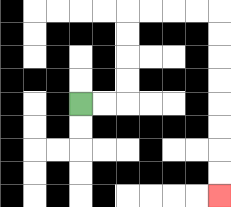{'start': '[3, 4]', 'end': '[9, 8]', 'path_directions': 'R,R,U,U,U,U,R,R,R,R,D,D,D,D,D,D,D,D', 'path_coordinates': '[[3, 4], [4, 4], [5, 4], [5, 3], [5, 2], [5, 1], [5, 0], [6, 0], [7, 0], [8, 0], [9, 0], [9, 1], [9, 2], [9, 3], [9, 4], [9, 5], [9, 6], [9, 7], [9, 8]]'}